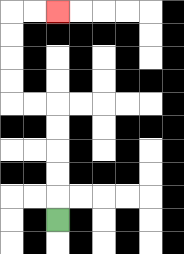{'start': '[2, 9]', 'end': '[2, 0]', 'path_directions': 'U,U,U,U,U,L,L,U,U,U,U,R,R', 'path_coordinates': '[[2, 9], [2, 8], [2, 7], [2, 6], [2, 5], [2, 4], [1, 4], [0, 4], [0, 3], [0, 2], [0, 1], [0, 0], [1, 0], [2, 0]]'}